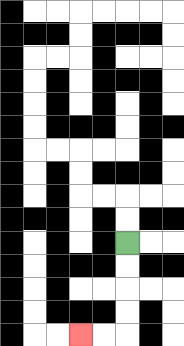{'start': '[5, 10]', 'end': '[3, 14]', 'path_directions': 'D,D,D,D,L,L', 'path_coordinates': '[[5, 10], [5, 11], [5, 12], [5, 13], [5, 14], [4, 14], [3, 14]]'}